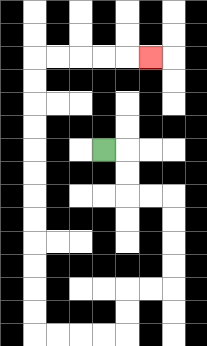{'start': '[4, 6]', 'end': '[6, 2]', 'path_directions': 'R,D,D,R,R,D,D,D,D,L,L,D,D,L,L,L,L,U,U,U,U,U,U,U,U,U,U,U,U,R,R,R,R,R', 'path_coordinates': '[[4, 6], [5, 6], [5, 7], [5, 8], [6, 8], [7, 8], [7, 9], [7, 10], [7, 11], [7, 12], [6, 12], [5, 12], [5, 13], [5, 14], [4, 14], [3, 14], [2, 14], [1, 14], [1, 13], [1, 12], [1, 11], [1, 10], [1, 9], [1, 8], [1, 7], [1, 6], [1, 5], [1, 4], [1, 3], [1, 2], [2, 2], [3, 2], [4, 2], [5, 2], [6, 2]]'}